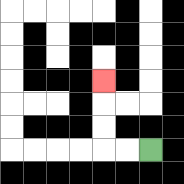{'start': '[6, 6]', 'end': '[4, 3]', 'path_directions': 'L,L,U,U,U', 'path_coordinates': '[[6, 6], [5, 6], [4, 6], [4, 5], [4, 4], [4, 3]]'}